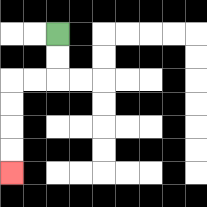{'start': '[2, 1]', 'end': '[0, 7]', 'path_directions': 'D,D,L,L,D,D,D,D', 'path_coordinates': '[[2, 1], [2, 2], [2, 3], [1, 3], [0, 3], [0, 4], [0, 5], [0, 6], [0, 7]]'}